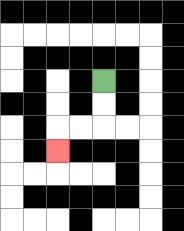{'start': '[4, 3]', 'end': '[2, 6]', 'path_directions': 'D,D,L,L,D', 'path_coordinates': '[[4, 3], [4, 4], [4, 5], [3, 5], [2, 5], [2, 6]]'}